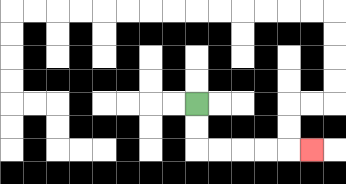{'start': '[8, 4]', 'end': '[13, 6]', 'path_directions': 'D,D,R,R,R,R,R', 'path_coordinates': '[[8, 4], [8, 5], [8, 6], [9, 6], [10, 6], [11, 6], [12, 6], [13, 6]]'}